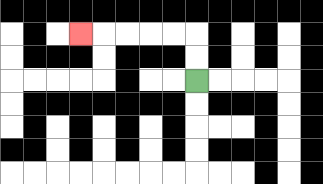{'start': '[8, 3]', 'end': '[3, 1]', 'path_directions': 'U,U,L,L,L,L,L', 'path_coordinates': '[[8, 3], [8, 2], [8, 1], [7, 1], [6, 1], [5, 1], [4, 1], [3, 1]]'}